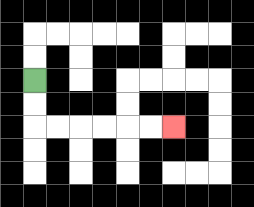{'start': '[1, 3]', 'end': '[7, 5]', 'path_directions': 'D,D,R,R,R,R,R,R', 'path_coordinates': '[[1, 3], [1, 4], [1, 5], [2, 5], [3, 5], [4, 5], [5, 5], [6, 5], [7, 5]]'}